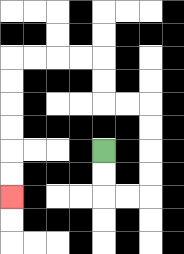{'start': '[4, 6]', 'end': '[0, 8]', 'path_directions': 'D,D,R,R,U,U,U,U,L,L,U,U,L,L,L,L,D,D,D,D,D,D', 'path_coordinates': '[[4, 6], [4, 7], [4, 8], [5, 8], [6, 8], [6, 7], [6, 6], [6, 5], [6, 4], [5, 4], [4, 4], [4, 3], [4, 2], [3, 2], [2, 2], [1, 2], [0, 2], [0, 3], [0, 4], [0, 5], [0, 6], [0, 7], [0, 8]]'}